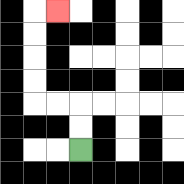{'start': '[3, 6]', 'end': '[2, 0]', 'path_directions': 'U,U,L,L,U,U,U,U,R', 'path_coordinates': '[[3, 6], [3, 5], [3, 4], [2, 4], [1, 4], [1, 3], [1, 2], [1, 1], [1, 0], [2, 0]]'}